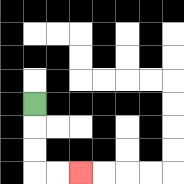{'start': '[1, 4]', 'end': '[3, 7]', 'path_directions': 'D,D,D,R,R', 'path_coordinates': '[[1, 4], [1, 5], [1, 6], [1, 7], [2, 7], [3, 7]]'}